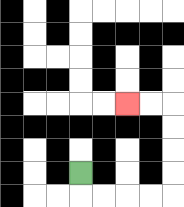{'start': '[3, 7]', 'end': '[5, 4]', 'path_directions': 'D,R,R,R,R,U,U,U,U,L,L', 'path_coordinates': '[[3, 7], [3, 8], [4, 8], [5, 8], [6, 8], [7, 8], [7, 7], [7, 6], [7, 5], [7, 4], [6, 4], [5, 4]]'}